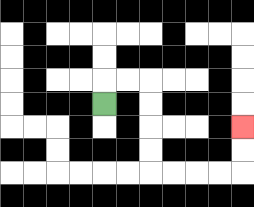{'start': '[4, 4]', 'end': '[10, 5]', 'path_directions': 'U,R,R,D,D,D,D,R,R,R,R,U,U', 'path_coordinates': '[[4, 4], [4, 3], [5, 3], [6, 3], [6, 4], [6, 5], [6, 6], [6, 7], [7, 7], [8, 7], [9, 7], [10, 7], [10, 6], [10, 5]]'}